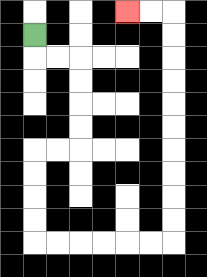{'start': '[1, 1]', 'end': '[5, 0]', 'path_directions': 'D,R,R,D,D,D,D,L,L,D,D,D,D,R,R,R,R,R,R,U,U,U,U,U,U,U,U,U,U,L,L', 'path_coordinates': '[[1, 1], [1, 2], [2, 2], [3, 2], [3, 3], [3, 4], [3, 5], [3, 6], [2, 6], [1, 6], [1, 7], [1, 8], [1, 9], [1, 10], [2, 10], [3, 10], [4, 10], [5, 10], [6, 10], [7, 10], [7, 9], [7, 8], [7, 7], [7, 6], [7, 5], [7, 4], [7, 3], [7, 2], [7, 1], [7, 0], [6, 0], [5, 0]]'}